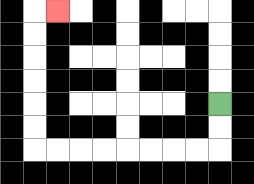{'start': '[9, 4]', 'end': '[2, 0]', 'path_directions': 'D,D,L,L,L,L,L,L,L,L,U,U,U,U,U,U,R', 'path_coordinates': '[[9, 4], [9, 5], [9, 6], [8, 6], [7, 6], [6, 6], [5, 6], [4, 6], [3, 6], [2, 6], [1, 6], [1, 5], [1, 4], [1, 3], [1, 2], [1, 1], [1, 0], [2, 0]]'}